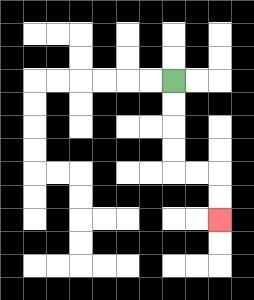{'start': '[7, 3]', 'end': '[9, 9]', 'path_directions': 'D,D,D,D,R,R,D,D', 'path_coordinates': '[[7, 3], [7, 4], [7, 5], [7, 6], [7, 7], [8, 7], [9, 7], [9, 8], [9, 9]]'}